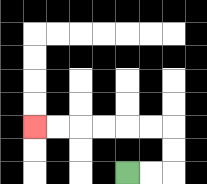{'start': '[5, 7]', 'end': '[1, 5]', 'path_directions': 'R,R,U,U,L,L,L,L,L,L', 'path_coordinates': '[[5, 7], [6, 7], [7, 7], [7, 6], [7, 5], [6, 5], [5, 5], [4, 5], [3, 5], [2, 5], [1, 5]]'}